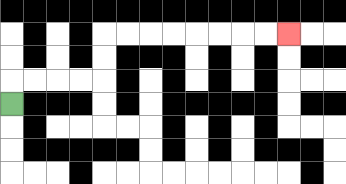{'start': '[0, 4]', 'end': '[12, 1]', 'path_directions': 'U,R,R,R,R,U,U,R,R,R,R,R,R,R,R', 'path_coordinates': '[[0, 4], [0, 3], [1, 3], [2, 3], [3, 3], [4, 3], [4, 2], [4, 1], [5, 1], [6, 1], [7, 1], [8, 1], [9, 1], [10, 1], [11, 1], [12, 1]]'}